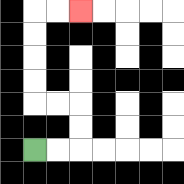{'start': '[1, 6]', 'end': '[3, 0]', 'path_directions': 'R,R,U,U,L,L,U,U,U,U,R,R', 'path_coordinates': '[[1, 6], [2, 6], [3, 6], [3, 5], [3, 4], [2, 4], [1, 4], [1, 3], [1, 2], [1, 1], [1, 0], [2, 0], [3, 0]]'}